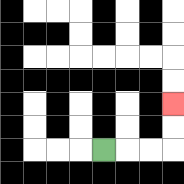{'start': '[4, 6]', 'end': '[7, 4]', 'path_directions': 'R,R,R,U,U', 'path_coordinates': '[[4, 6], [5, 6], [6, 6], [7, 6], [7, 5], [7, 4]]'}